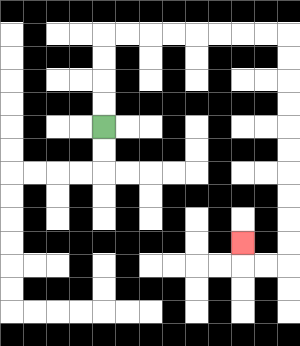{'start': '[4, 5]', 'end': '[10, 10]', 'path_directions': 'U,U,U,U,R,R,R,R,R,R,R,R,D,D,D,D,D,D,D,D,D,D,L,L,U', 'path_coordinates': '[[4, 5], [4, 4], [4, 3], [4, 2], [4, 1], [5, 1], [6, 1], [7, 1], [8, 1], [9, 1], [10, 1], [11, 1], [12, 1], [12, 2], [12, 3], [12, 4], [12, 5], [12, 6], [12, 7], [12, 8], [12, 9], [12, 10], [12, 11], [11, 11], [10, 11], [10, 10]]'}